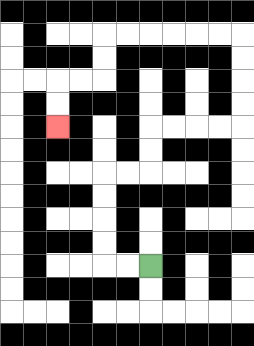{'start': '[6, 11]', 'end': '[2, 5]', 'path_directions': 'L,L,U,U,U,U,R,R,U,U,R,R,R,R,U,U,U,U,L,L,L,L,L,L,D,D,L,L,D,D', 'path_coordinates': '[[6, 11], [5, 11], [4, 11], [4, 10], [4, 9], [4, 8], [4, 7], [5, 7], [6, 7], [6, 6], [6, 5], [7, 5], [8, 5], [9, 5], [10, 5], [10, 4], [10, 3], [10, 2], [10, 1], [9, 1], [8, 1], [7, 1], [6, 1], [5, 1], [4, 1], [4, 2], [4, 3], [3, 3], [2, 3], [2, 4], [2, 5]]'}